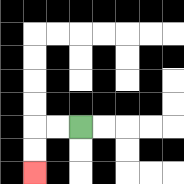{'start': '[3, 5]', 'end': '[1, 7]', 'path_directions': 'L,L,D,D', 'path_coordinates': '[[3, 5], [2, 5], [1, 5], [1, 6], [1, 7]]'}